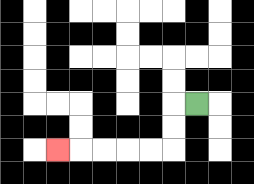{'start': '[8, 4]', 'end': '[2, 6]', 'path_directions': 'L,D,D,L,L,L,L,L', 'path_coordinates': '[[8, 4], [7, 4], [7, 5], [7, 6], [6, 6], [5, 6], [4, 6], [3, 6], [2, 6]]'}